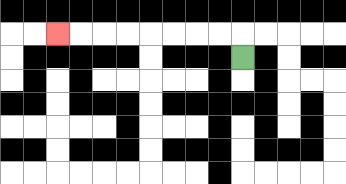{'start': '[10, 2]', 'end': '[2, 1]', 'path_directions': 'U,L,L,L,L,L,L,L,L', 'path_coordinates': '[[10, 2], [10, 1], [9, 1], [8, 1], [7, 1], [6, 1], [5, 1], [4, 1], [3, 1], [2, 1]]'}